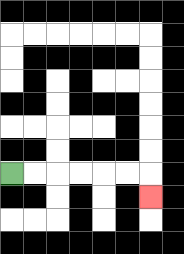{'start': '[0, 7]', 'end': '[6, 8]', 'path_directions': 'R,R,R,R,R,R,D', 'path_coordinates': '[[0, 7], [1, 7], [2, 7], [3, 7], [4, 7], [5, 7], [6, 7], [6, 8]]'}